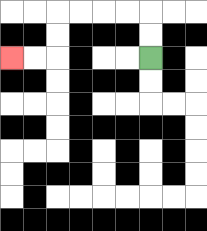{'start': '[6, 2]', 'end': '[0, 2]', 'path_directions': 'U,U,L,L,L,L,D,D,L,L', 'path_coordinates': '[[6, 2], [6, 1], [6, 0], [5, 0], [4, 0], [3, 0], [2, 0], [2, 1], [2, 2], [1, 2], [0, 2]]'}